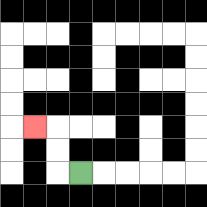{'start': '[3, 7]', 'end': '[1, 5]', 'path_directions': 'L,U,U,L', 'path_coordinates': '[[3, 7], [2, 7], [2, 6], [2, 5], [1, 5]]'}